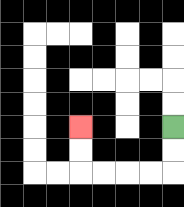{'start': '[7, 5]', 'end': '[3, 5]', 'path_directions': 'D,D,L,L,L,L,U,U', 'path_coordinates': '[[7, 5], [7, 6], [7, 7], [6, 7], [5, 7], [4, 7], [3, 7], [3, 6], [3, 5]]'}